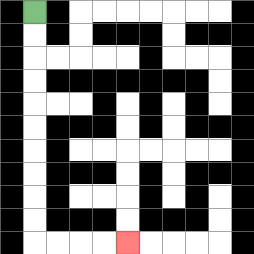{'start': '[1, 0]', 'end': '[5, 10]', 'path_directions': 'D,D,D,D,D,D,D,D,D,D,R,R,R,R', 'path_coordinates': '[[1, 0], [1, 1], [1, 2], [1, 3], [1, 4], [1, 5], [1, 6], [1, 7], [1, 8], [1, 9], [1, 10], [2, 10], [3, 10], [4, 10], [5, 10]]'}